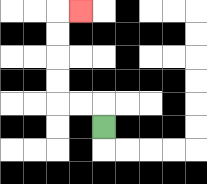{'start': '[4, 5]', 'end': '[3, 0]', 'path_directions': 'U,L,L,U,U,U,U,R', 'path_coordinates': '[[4, 5], [4, 4], [3, 4], [2, 4], [2, 3], [2, 2], [2, 1], [2, 0], [3, 0]]'}